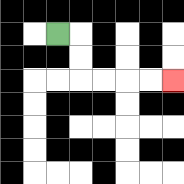{'start': '[2, 1]', 'end': '[7, 3]', 'path_directions': 'R,D,D,R,R,R,R', 'path_coordinates': '[[2, 1], [3, 1], [3, 2], [3, 3], [4, 3], [5, 3], [6, 3], [7, 3]]'}